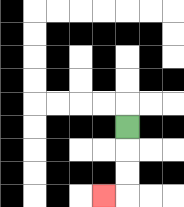{'start': '[5, 5]', 'end': '[4, 8]', 'path_directions': 'D,D,D,L', 'path_coordinates': '[[5, 5], [5, 6], [5, 7], [5, 8], [4, 8]]'}